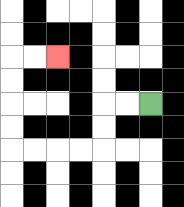{'start': '[6, 4]', 'end': '[2, 2]', 'path_directions': 'L,L,D,D,L,L,L,L,U,U,U,U,R,R', 'path_coordinates': '[[6, 4], [5, 4], [4, 4], [4, 5], [4, 6], [3, 6], [2, 6], [1, 6], [0, 6], [0, 5], [0, 4], [0, 3], [0, 2], [1, 2], [2, 2]]'}